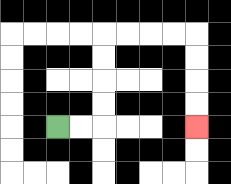{'start': '[2, 5]', 'end': '[8, 5]', 'path_directions': 'R,R,U,U,U,U,R,R,R,R,D,D,D,D', 'path_coordinates': '[[2, 5], [3, 5], [4, 5], [4, 4], [4, 3], [4, 2], [4, 1], [5, 1], [6, 1], [7, 1], [8, 1], [8, 2], [8, 3], [8, 4], [8, 5]]'}